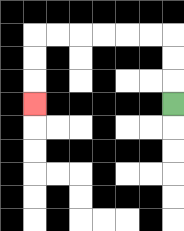{'start': '[7, 4]', 'end': '[1, 4]', 'path_directions': 'U,U,U,L,L,L,L,L,L,D,D,D', 'path_coordinates': '[[7, 4], [7, 3], [7, 2], [7, 1], [6, 1], [5, 1], [4, 1], [3, 1], [2, 1], [1, 1], [1, 2], [1, 3], [1, 4]]'}